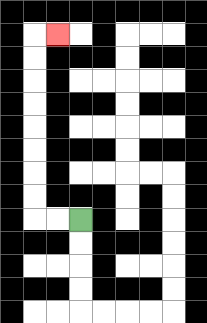{'start': '[3, 9]', 'end': '[2, 1]', 'path_directions': 'L,L,U,U,U,U,U,U,U,U,R', 'path_coordinates': '[[3, 9], [2, 9], [1, 9], [1, 8], [1, 7], [1, 6], [1, 5], [1, 4], [1, 3], [1, 2], [1, 1], [2, 1]]'}